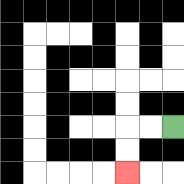{'start': '[7, 5]', 'end': '[5, 7]', 'path_directions': 'L,L,D,D', 'path_coordinates': '[[7, 5], [6, 5], [5, 5], [5, 6], [5, 7]]'}